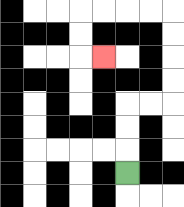{'start': '[5, 7]', 'end': '[4, 2]', 'path_directions': 'U,U,U,R,R,U,U,U,U,L,L,L,L,D,D,R', 'path_coordinates': '[[5, 7], [5, 6], [5, 5], [5, 4], [6, 4], [7, 4], [7, 3], [7, 2], [7, 1], [7, 0], [6, 0], [5, 0], [4, 0], [3, 0], [3, 1], [3, 2], [4, 2]]'}